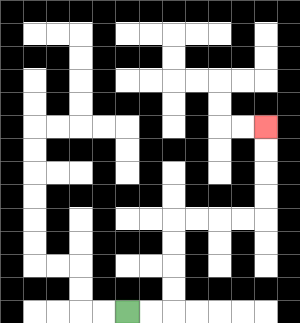{'start': '[5, 13]', 'end': '[11, 5]', 'path_directions': 'R,R,U,U,U,U,R,R,R,R,U,U,U,U', 'path_coordinates': '[[5, 13], [6, 13], [7, 13], [7, 12], [7, 11], [7, 10], [7, 9], [8, 9], [9, 9], [10, 9], [11, 9], [11, 8], [11, 7], [11, 6], [11, 5]]'}